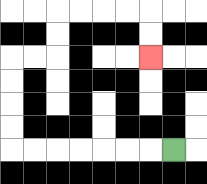{'start': '[7, 6]', 'end': '[6, 2]', 'path_directions': 'L,L,L,L,L,L,L,U,U,U,U,R,R,U,U,R,R,R,R,D,D', 'path_coordinates': '[[7, 6], [6, 6], [5, 6], [4, 6], [3, 6], [2, 6], [1, 6], [0, 6], [0, 5], [0, 4], [0, 3], [0, 2], [1, 2], [2, 2], [2, 1], [2, 0], [3, 0], [4, 0], [5, 0], [6, 0], [6, 1], [6, 2]]'}